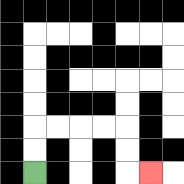{'start': '[1, 7]', 'end': '[6, 7]', 'path_directions': 'U,U,R,R,R,R,D,D,R', 'path_coordinates': '[[1, 7], [1, 6], [1, 5], [2, 5], [3, 5], [4, 5], [5, 5], [5, 6], [5, 7], [6, 7]]'}